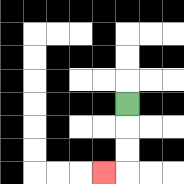{'start': '[5, 4]', 'end': '[4, 7]', 'path_directions': 'D,D,D,L', 'path_coordinates': '[[5, 4], [5, 5], [5, 6], [5, 7], [4, 7]]'}